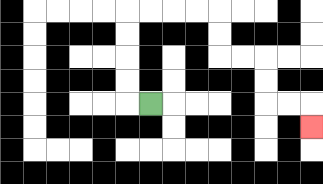{'start': '[6, 4]', 'end': '[13, 5]', 'path_directions': 'L,U,U,U,U,R,R,R,R,D,D,R,R,D,D,R,R,D', 'path_coordinates': '[[6, 4], [5, 4], [5, 3], [5, 2], [5, 1], [5, 0], [6, 0], [7, 0], [8, 0], [9, 0], [9, 1], [9, 2], [10, 2], [11, 2], [11, 3], [11, 4], [12, 4], [13, 4], [13, 5]]'}